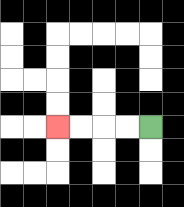{'start': '[6, 5]', 'end': '[2, 5]', 'path_directions': 'L,L,L,L', 'path_coordinates': '[[6, 5], [5, 5], [4, 5], [3, 5], [2, 5]]'}